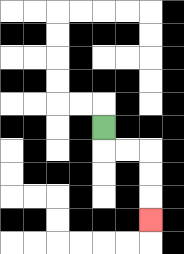{'start': '[4, 5]', 'end': '[6, 9]', 'path_directions': 'D,R,R,D,D,D', 'path_coordinates': '[[4, 5], [4, 6], [5, 6], [6, 6], [6, 7], [6, 8], [6, 9]]'}